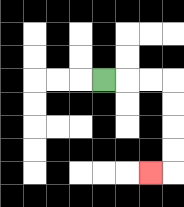{'start': '[4, 3]', 'end': '[6, 7]', 'path_directions': 'R,R,R,D,D,D,D,L', 'path_coordinates': '[[4, 3], [5, 3], [6, 3], [7, 3], [7, 4], [7, 5], [7, 6], [7, 7], [6, 7]]'}